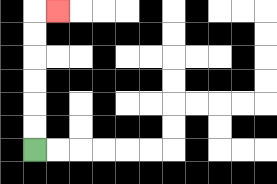{'start': '[1, 6]', 'end': '[2, 0]', 'path_directions': 'U,U,U,U,U,U,R', 'path_coordinates': '[[1, 6], [1, 5], [1, 4], [1, 3], [1, 2], [1, 1], [1, 0], [2, 0]]'}